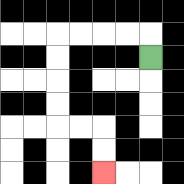{'start': '[6, 2]', 'end': '[4, 7]', 'path_directions': 'U,L,L,L,L,D,D,D,D,R,R,D,D', 'path_coordinates': '[[6, 2], [6, 1], [5, 1], [4, 1], [3, 1], [2, 1], [2, 2], [2, 3], [2, 4], [2, 5], [3, 5], [4, 5], [4, 6], [4, 7]]'}